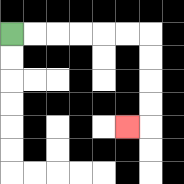{'start': '[0, 1]', 'end': '[5, 5]', 'path_directions': 'R,R,R,R,R,R,D,D,D,D,L', 'path_coordinates': '[[0, 1], [1, 1], [2, 1], [3, 1], [4, 1], [5, 1], [6, 1], [6, 2], [6, 3], [6, 4], [6, 5], [5, 5]]'}